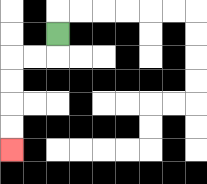{'start': '[2, 1]', 'end': '[0, 6]', 'path_directions': 'D,L,L,D,D,D,D', 'path_coordinates': '[[2, 1], [2, 2], [1, 2], [0, 2], [0, 3], [0, 4], [0, 5], [0, 6]]'}